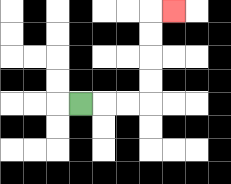{'start': '[3, 4]', 'end': '[7, 0]', 'path_directions': 'R,R,R,U,U,U,U,R', 'path_coordinates': '[[3, 4], [4, 4], [5, 4], [6, 4], [6, 3], [6, 2], [6, 1], [6, 0], [7, 0]]'}